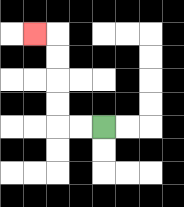{'start': '[4, 5]', 'end': '[1, 1]', 'path_directions': 'L,L,U,U,U,U,L', 'path_coordinates': '[[4, 5], [3, 5], [2, 5], [2, 4], [2, 3], [2, 2], [2, 1], [1, 1]]'}